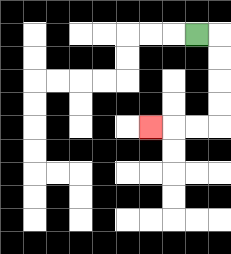{'start': '[8, 1]', 'end': '[6, 5]', 'path_directions': 'R,D,D,D,D,L,L,L', 'path_coordinates': '[[8, 1], [9, 1], [9, 2], [9, 3], [9, 4], [9, 5], [8, 5], [7, 5], [6, 5]]'}